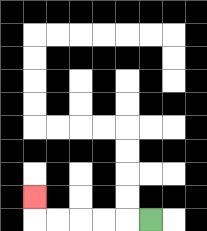{'start': '[6, 9]', 'end': '[1, 8]', 'path_directions': 'L,L,L,L,L,U', 'path_coordinates': '[[6, 9], [5, 9], [4, 9], [3, 9], [2, 9], [1, 9], [1, 8]]'}